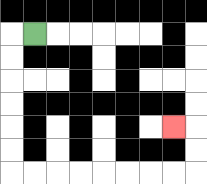{'start': '[1, 1]', 'end': '[7, 5]', 'path_directions': 'L,D,D,D,D,D,D,R,R,R,R,R,R,R,R,U,U,L', 'path_coordinates': '[[1, 1], [0, 1], [0, 2], [0, 3], [0, 4], [0, 5], [0, 6], [0, 7], [1, 7], [2, 7], [3, 7], [4, 7], [5, 7], [6, 7], [7, 7], [8, 7], [8, 6], [8, 5], [7, 5]]'}